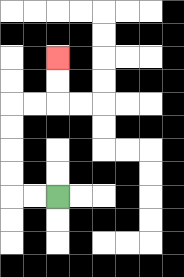{'start': '[2, 8]', 'end': '[2, 2]', 'path_directions': 'L,L,U,U,U,U,R,R,U,U', 'path_coordinates': '[[2, 8], [1, 8], [0, 8], [0, 7], [0, 6], [0, 5], [0, 4], [1, 4], [2, 4], [2, 3], [2, 2]]'}